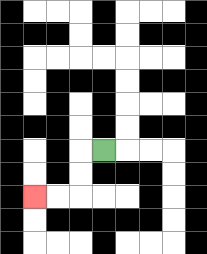{'start': '[4, 6]', 'end': '[1, 8]', 'path_directions': 'L,D,D,L,L', 'path_coordinates': '[[4, 6], [3, 6], [3, 7], [3, 8], [2, 8], [1, 8]]'}